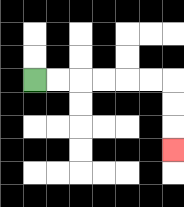{'start': '[1, 3]', 'end': '[7, 6]', 'path_directions': 'R,R,R,R,R,R,D,D,D', 'path_coordinates': '[[1, 3], [2, 3], [3, 3], [4, 3], [5, 3], [6, 3], [7, 3], [7, 4], [7, 5], [7, 6]]'}